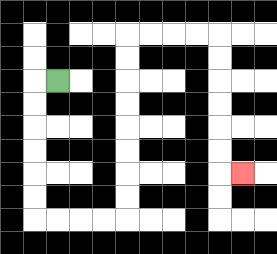{'start': '[2, 3]', 'end': '[10, 7]', 'path_directions': 'L,D,D,D,D,D,D,R,R,R,R,U,U,U,U,U,U,U,U,R,R,R,R,D,D,D,D,D,D,R', 'path_coordinates': '[[2, 3], [1, 3], [1, 4], [1, 5], [1, 6], [1, 7], [1, 8], [1, 9], [2, 9], [3, 9], [4, 9], [5, 9], [5, 8], [5, 7], [5, 6], [5, 5], [5, 4], [5, 3], [5, 2], [5, 1], [6, 1], [7, 1], [8, 1], [9, 1], [9, 2], [9, 3], [9, 4], [9, 5], [9, 6], [9, 7], [10, 7]]'}